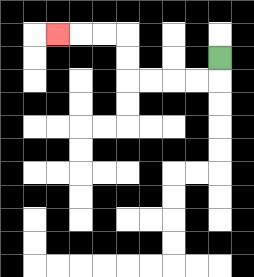{'start': '[9, 2]', 'end': '[2, 1]', 'path_directions': 'D,L,L,L,L,U,U,L,L,L', 'path_coordinates': '[[9, 2], [9, 3], [8, 3], [7, 3], [6, 3], [5, 3], [5, 2], [5, 1], [4, 1], [3, 1], [2, 1]]'}